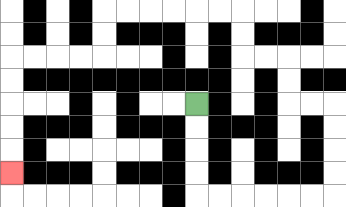{'start': '[8, 4]', 'end': '[0, 7]', 'path_directions': 'D,D,D,D,R,R,R,R,R,R,U,U,U,U,L,L,U,U,L,L,U,U,L,L,L,L,L,L,D,D,L,L,L,L,D,D,D,D,D', 'path_coordinates': '[[8, 4], [8, 5], [8, 6], [8, 7], [8, 8], [9, 8], [10, 8], [11, 8], [12, 8], [13, 8], [14, 8], [14, 7], [14, 6], [14, 5], [14, 4], [13, 4], [12, 4], [12, 3], [12, 2], [11, 2], [10, 2], [10, 1], [10, 0], [9, 0], [8, 0], [7, 0], [6, 0], [5, 0], [4, 0], [4, 1], [4, 2], [3, 2], [2, 2], [1, 2], [0, 2], [0, 3], [0, 4], [0, 5], [0, 6], [0, 7]]'}